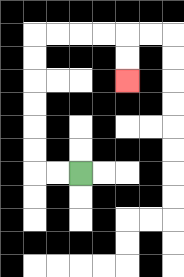{'start': '[3, 7]', 'end': '[5, 3]', 'path_directions': 'L,L,U,U,U,U,U,U,R,R,R,R,D,D', 'path_coordinates': '[[3, 7], [2, 7], [1, 7], [1, 6], [1, 5], [1, 4], [1, 3], [1, 2], [1, 1], [2, 1], [3, 1], [4, 1], [5, 1], [5, 2], [5, 3]]'}